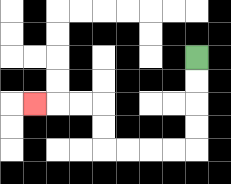{'start': '[8, 2]', 'end': '[1, 4]', 'path_directions': 'D,D,D,D,L,L,L,L,U,U,L,L,L', 'path_coordinates': '[[8, 2], [8, 3], [8, 4], [8, 5], [8, 6], [7, 6], [6, 6], [5, 6], [4, 6], [4, 5], [4, 4], [3, 4], [2, 4], [1, 4]]'}